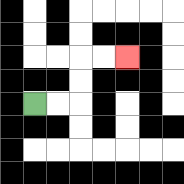{'start': '[1, 4]', 'end': '[5, 2]', 'path_directions': 'R,R,U,U,R,R', 'path_coordinates': '[[1, 4], [2, 4], [3, 4], [3, 3], [3, 2], [4, 2], [5, 2]]'}